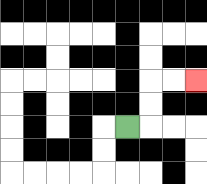{'start': '[5, 5]', 'end': '[8, 3]', 'path_directions': 'R,U,U,R,R', 'path_coordinates': '[[5, 5], [6, 5], [6, 4], [6, 3], [7, 3], [8, 3]]'}